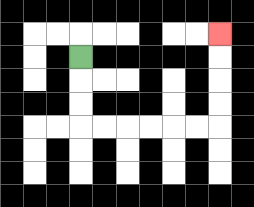{'start': '[3, 2]', 'end': '[9, 1]', 'path_directions': 'D,D,D,R,R,R,R,R,R,U,U,U,U', 'path_coordinates': '[[3, 2], [3, 3], [3, 4], [3, 5], [4, 5], [5, 5], [6, 5], [7, 5], [8, 5], [9, 5], [9, 4], [9, 3], [9, 2], [9, 1]]'}